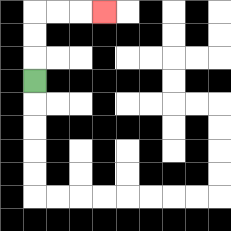{'start': '[1, 3]', 'end': '[4, 0]', 'path_directions': 'U,U,U,R,R,R', 'path_coordinates': '[[1, 3], [1, 2], [1, 1], [1, 0], [2, 0], [3, 0], [4, 0]]'}